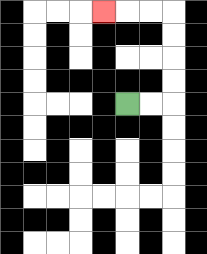{'start': '[5, 4]', 'end': '[4, 0]', 'path_directions': 'R,R,U,U,U,U,L,L,L', 'path_coordinates': '[[5, 4], [6, 4], [7, 4], [7, 3], [7, 2], [7, 1], [7, 0], [6, 0], [5, 0], [4, 0]]'}